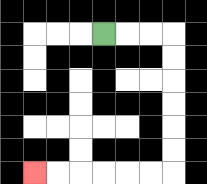{'start': '[4, 1]', 'end': '[1, 7]', 'path_directions': 'R,R,R,D,D,D,D,D,D,L,L,L,L,L,L', 'path_coordinates': '[[4, 1], [5, 1], [6, 1], [7, 1], [7, 2], [7, 3], [7, 4], [7, 5], [7, 6], [7, 7], [6, 7], [5, 7], [4, 7], [3, 7], [2, 7], [1, 7]]'}